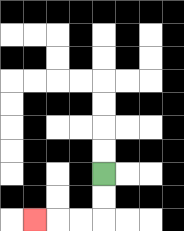{'start': '[4, 7]', 'end': '[1, 9]', 'path_directions': 'D,D,L,L,L', 'path_coordinates': '[[4, 7], [4, 8], [4, 9], [3, 9], [2, 9], [1, 9]]'}